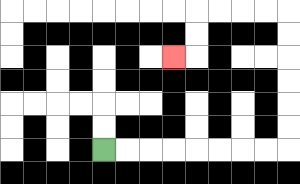{'start': '[4, 6]', 'end': '[7, 2]', 'path_directions': 'R,R,R,R,R,R,R,R,U,U,U,U,U,U,L,L,L,L,D,D,L', 'path_coordinates': '[[4, 6], [5, 6], [6, 6], [7, 6], [8, 6], [9, 6], [10, 6], [11, 6], [12, 6], [12, 5], [12, 4], [12, 3], [12, 2], [12, 1], [12, 0], [11, 0], [10, 0], [9, 0], [8, 0], [8, 1], [8, 2], [7, 2]]'}